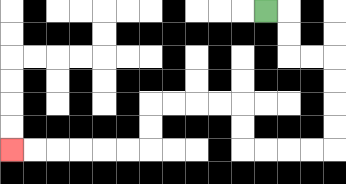{'start': '[11, 0]', 'end': '[0, 6]', 'path_directions': 'R,D,D,R,R,D,D,D,D,L,L,L,L,U,U,L,L,L,L,D,D,L,L,L,L,L,L', 'path_coordinates': '[[11, 0], [12, 0], [12, 1], [12, 2], [13, 2], [14, 2], [14, 3], [14, 4], [14, 5], [14, 6], [13, 6], [12, 6], [11, 6], [10, 6], [10, 5], [10, 4], [9, 4], [8, 4], [7, 4], [6, 4], [6, 5], [6, 6], [5, 6], [4, 6], [3, 6], [2, 6], [1, 6], [0, 6]]'}